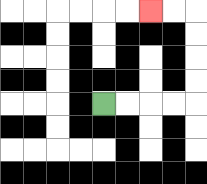{'start': '[4, 4]', 'end': '[6, 0]', 'path_directions': 'R,R,R,R,U,U,U,U,L,L', 'path_coordinates': '[[4, 4], [5, 4], [6, 4], [7, 4], [8, 4], [8, 3], [8, 2], [8, 1], [8, 0], [7, 0], [6, 0]]'}